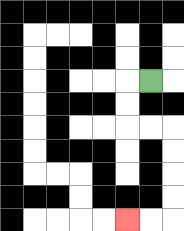{'start': '[6, 3]', 'end': '[5, 9]', 'path_directions': 'L,D,D,R,R,D,D,D,D,L,L', 'path_coordinates': '[[6, 3], [5, 3], [5, 4], [5, 5], [6, 5], [7, 5], [7, 6], [7, 7], [7, 8], [7, 9], [6, 9], [5, 9]]'}